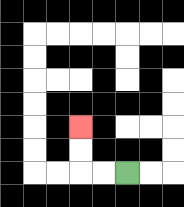{'start': '[5, 7]', 'end': '[3, 5]', 'path_directions': 'L,L,U,U', 'path_coordinates': '[[5, 7], [4, 7], [3, 7], [3, 6], [3, 5]]'}